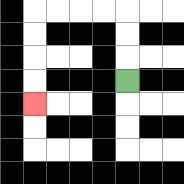{'start': '[5, 3]', 'end': '[1, 4]', 'path_directions': 'U,U,U,L,L,L,L,D,D,D,D', 'path_coordinates': '[[5, 3], [5, 2], [5, 1], [5, 0], [4, 0], [3, 0], [2, 0], [1, 0], [1, 1], [1, 2], [1, 3], [1, 4]]'}